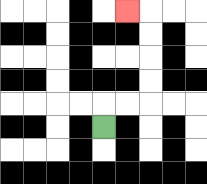{'start': '[4, 5]', 'end': '[5, 0]', 'path_directions': 'U,R,R,U,U,U,U,L', 'path_coordinates': '[[4, 5], [4, 4], [5, 4], [6, 4], [6, 3], [6, 2], [6, 1], [6, 0], [5, 0]]'}